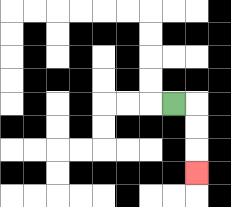{'start': '[7, 4]', 'end': '[8, 7]', 'path_directions': 'R,D,D,D', 'path_coordinates': '[[7, 4], [8, 4], [8, 5], [8, 6], [8, 7]]'}